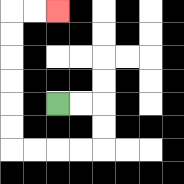{'start': '[2, 4]', 'end': '[2, 0]', 'path_directions': 'R,R,D,D,L,L,L,L,U,U,U,U,U,U,R,R', 'path_coordinates': '[[2, 4], [3, 4], [4, 4], [4, 5], [4, 6], [3, 6], [2, 6], [1, 6], [0, 6], [0, 5], [0, 4], [0, 3], [0, 2], [0, 1], [0, 0], [1, 0], [2, 0]]'}